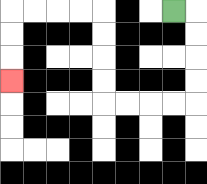{'start': '[7, 0]', 'end': '[0, 3]', 'path_directions': 'R,D,D,D,D,L,L,L,L,U,U,U,U,L,L,L,L,D,D,D', 'path_coordinates': '[[7, 0], [8, 0], [8, 1], [8, 2], [8, 3], [8, 4], [7, 4], [6, 4], [5, 4], [4, 4], [4, 3], [4, 2], [4, 1], [4, 0], [3, 0], [2, 0], [1, 0], [0, 0], [0, 1], [0, 2], [0, 3]]'}